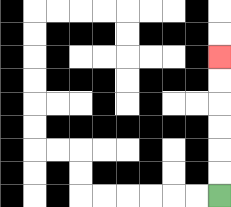{'start': '[9, 8]', 'end': '[9, 2]', 'path_directions': 'U,U,U,U,U,U', 'path_coordinates': '[[9, 8], [9, 7], [9, 6], [9, 5], [9, 4], [9, 3], [9, 2]]'}